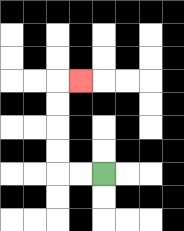{'start': '[4, 7]', 'end': '[3, 3]', 'path_directions': 'L,L,U,U,U,U,R', 'path_coordinates': '[[4, 7], [3, 7], [2, 7], [2, 6], [2, 5], [2, 4], [2, 3], [3, 3]]'}